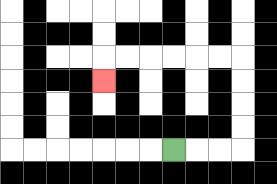{'start': '[7, 6]', 'end': '[4, 3]', 'path_directions': 'R,R,R,U,U,U,U,L,L,L,L,L,L,D', 'path_coordinates': '[[7, 6], [8, 6], [9, 6], [10, 6], [10, 5], [10, 4], [10, 3], [10, 2], [9, 2], [8, 2], [7, 2], [6, 2], [5, 2], [4, 2], [4, 3]]'}